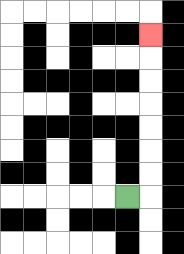{'start': '[5, 8]', 'end': '[6, 1]', 'path_directions': 'R,U,U,U,U,U,U,U', 'path_coordinates': '[[5, 8], [6, 8], [6, 7], [6, 6], [6, 5], [6, 4], [6, 3], [6, 2], [6, 1]]'}